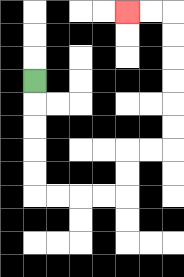{'start': '[1, 3]', 'end': '[5, 0]', 'path_directions': 'D,D,D,D,D,R,R,R,R,U,U,R,R,U,U,U,U,U,U,L,L', 'path_coordinates': '[[1, 3], [1, 4], [1, 5], [1, 6], [1, 7], [1, 8], [2, 8], [3, 8], [4, 8], [5, 8], [5, 7], [5, 6], [6, 6], [7, 6], [7, 5], [7, 4], [7, 3], [7, 2], [7, 1], [7, 0], [6, 0], [5, 0]]'}